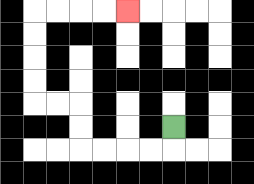{'start': '[7, 5]', 'end': '[5, 0]', 'path_directions': 'D,L,L,L,L,U,U,L,L,U,U,U,U,R,R,R,R', 'path_coordinates': '[[7, 5], [7, 6], [6, 6], [5, 6], [4, 6], [3, 6], [3, 5], [3, 4], [2, 4], [1, 4], [1, 3], [1, 2], [1, 1], [1, 0], [2, 0], [3, 0], [4, 0], [5, 0]]'}